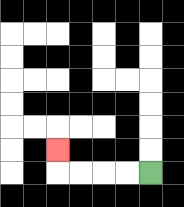{'start': '[6, 7]', 'end': '[2, 6]', 'path_directions': 'L,L,L,L,U', 'path_coordinates': '[[6, 7], [5, 7], [4, 7], [3, 7], [2, 7], [2, 6]]'}